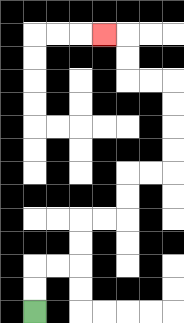{'start': '[1, 13]', 'end': '[4, 1]', 'path_directions': 'U,U,R,R,U,U,R,R,U,U,R,R,U,U,U,U,L,L,U,U,L', 'path_coordinates': '[[1, 13], [1, 12], [1, 11], [2, 11], [3, 11], [3, 10], [3, 9], [4, 9], [5, 9], [5, 8], [5, 7], [6, 7], [7, 7], [7, 6], [7, 5], [7, 4], [7, 3], [6, 3], [5, 3], [5, 2], [5, 1], [4, 1]]'}